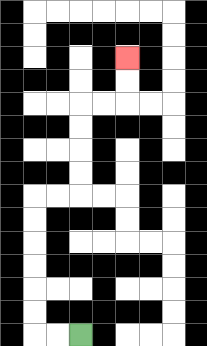{'start': '[3, 14]', 'end': '[5, 2]', 'path_directions': 'L,L,U,U,U,U,U,U,R,R,U,U,U,U,R,R,U,U', 'path_coordinates': '[[3, 14], [2, 14], [1, 14], [1, 13], [1, 12], [1, 11], [1, 10], [1, 9], [1, 8], [2, 8], [3, 8], [3, 7], [3, 6], [3, 5], [3, 4], [4, 4], [5, 4], [5, 3], [5, 2]]'}